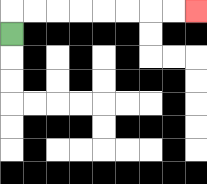{'start': '[0, 1]', 'end': '[8, 0]', 'path_directions': 'U,R,R,R,R,R,R,R,R', 'path_coordinates': '[[0, 1], [0, 0], [1, 0], [2, 0], [3, 0], [4, 0], [5, 0], [6, 0], [7, 0], [8, 0]]'}